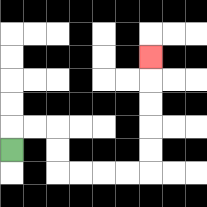{'start': '[0, 6]', 'end': '[6, 2]', 'path_directions': 'U,R,R,D,D,R,R,R,R,U,U,U,U,U', 'path_coordinates': '[[0, 6], [0, 5], [1, 5], [2, 5], [2, 6], [2, 7], [3, 7], [4, 7], [5, 7], [6, 7], [6, 6], [6, 5], [6, 4], [6, 3], [6, 2]]'}